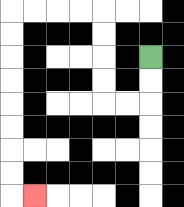{'start': '[6, 2]', 'end': '[1, 8]', 'path_directions': 'D,D,L,L,U,U,U,U,L,L,L,L,D,D,D,D,D,D,D,D,R', 'path_coordinates': '[[6, 2], [6, 3], [6, 4], [5, 4], [4, 4], [4, 3], [4, 2], [4, 1], [4, 0], [3, 0], [2, 0], [1, 0], [0, 0], [0, 1], [0, 2], [0, 3], [0, 4], [0, 5], [0, 6], [0, 7], [0, 8], [1, 8]]'}